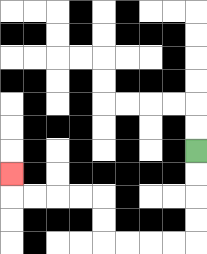{'start': '[8, 6]', 'end': '[0, 7]', 'path_directions': 'D,D,D,D,L,L,L,L,U,U,L,L,L,L,U', 'path_coordinates': '[[8, 6], [8, 7], [8, 8], [8, 9], [8, 10], [7, 10], [6, 10], [5, 10], [4, 10], [4, 9], [4, 8], [3, 8], [2, 8], [1, 8], [0, 8], [0, 7]]'}